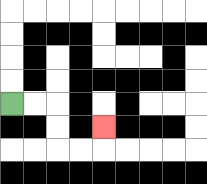{'start': '[0, 4]', 'end': '[4, 5]', 'path_directions': 'R,R,D,D,R,R,U', 'path_coordinates': '[[0, 4], [1, 4], [2, 4], [2, 5], [2, 6], [3, 6], [4, 6], [4, 5]]'}